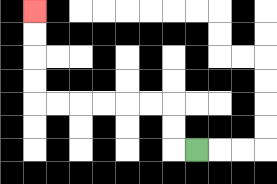{'start': '[8, 6]', 'end': '[1, 0]', 'path_directions': 'L,U,U,L,L,L,L,L,L,U,U,U,U', 'path_coordinates': '[[8, 6], [7, 6], [7, 5], [7, 4], [6, 4], [5, 4], [4, 4], [3, 4], [2, 4], [1, 4], [1, 3], [1, 2], [1, 1], [1, 0]]'}